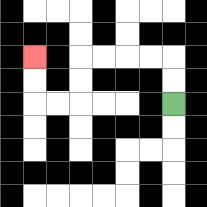{'start': '[7, 4]', 'end': '[1, 2]', 'path_directions': 'U,U,L,L,L,L,D,D,L,L,U,U', 'path_coordinates': '[[7, 4], [7, 3], [7, 2], [6, 2], [5, 2], [4, 2], [3, 2], [3, 3], [3, 4], [2, 4], [1, 4], [1, 3], [1, 2]]'}